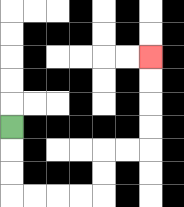{'start': '[0, 5]', 'end': '[6, 2]', 'path_directions': 'D,D,D,R,R,R,R,U,U,R,R,U,U,U,U', 'path_coordinates': '[[0, 5], [0, 6], [0, 7], [0, 8], [1, 8], [2, 8], [3, 8], [4, 8], [4, 7], [4, 6], [5, 6], [6, 6], [6, 5], [6, 4], [6, 3], [6, 2]]'}